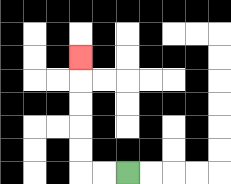{'start': '[5, 7]', 'end': '[3, 2]', 'path_directions': 'L,L,U,U,U,U,U', 'path_coordinates': '[[5, 7], [4, 7], [3, 7], [3, 6], [3, 5], [3, 4], [3, 3], [3, 2]]'}